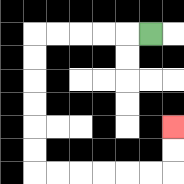{'start': '[6, 1]', 'end': '[7, 5]', 'path_directions': 'L,L,L,L,L,D,D,D,D,D,D,R,R,R,R,R,R,U,U', 'path_coordinates': '[[6, 1], [5, 1], [4, 1], [3, 1], [2, 1], [1, 1], [1, 2], [1, 3], [1, 4], [1, 5], [1, 6], [1, 7], [2, 7], [3, 7], [4, 7], [5, 7], [6, 7], [7, 7], [7, 6], [7, 5]]'}